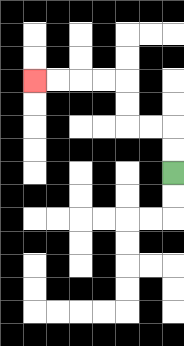{'start': '[7, 7]', 'end': '[1, 3]', 'path_directions': 'U,U,L,L,U,U,L,L,L,L', 'path_coordinates': '[[7, 7], [7, 6], [7, 5], [6, 5], [5, 5], [5, 4], [5, 3], [4, 3], [3, 3], [2, 3], [1, 3]]'}